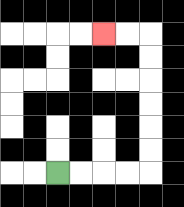{'start': '[2, 7]', 'end': '[4, 1]', 'path_directions': 'R,R,R,R,U,U,U,U,U,U,L,L', 'path_coordinates': '[[2, 7], [3, 7], [4, 7], [5, 7], [6, 7], [6, 6], [6, 5], [6, 4], [6, 3], [6, 2], [6, 1], [5, 1], [4, 1]]'}